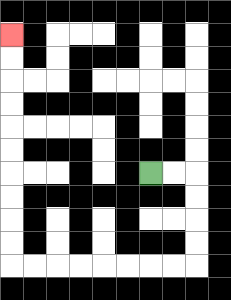{'start': '[6, 7]', 'end': '[0, 1]', 'path_directions': 'R,R,D,D,D,D,L,L,L,L,L,L,L,L,U,U,U,U,U,U,U,U,U,U', 'path_coordinates': '[[6, 7], [7, 7], [8, 7], [8, 8], [8, 9], [8, 10], [8, 11], [7, 11], [6, 11], [5, 11], [4, 11], [3, 11], [2, 11], [1, 11], [0, 11], [0, 10], [0, 9], [0, 8], [0, 7], [0, 6], [0, 5], [0, 4], [0, 3], [0, 2], [0, 1]]'}